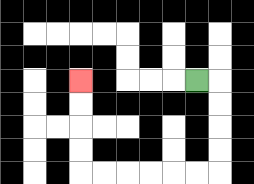{'start': '[8, 3]', 'end': '[3, 3]', 'path_directions': 'R,D,D,D,D,L,L,L,L,L,L,U,U,U,U', 'path_coordinates': '[[8, 3], [9, 3], [9, 4], [9, 5], [9, 6], [9, 7], [8, 7], [7, 7], [6, 7], [5, 7], [4, 7], [3, 7], [3, 6], [3, 5], [3, 4], [3, 3]]'}